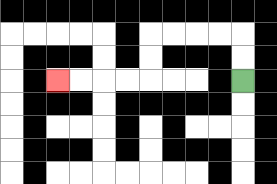{'start': '[10, 3]', 'end': '[2, 3]', 'path_directions': 'U,U,L,L,L,L,D,D,L,L,L,L', 'path_coordinates': '[[10, 3], [10, 2], [10, 1], [9, 1], [8, 1], [7, 1], [6, 1], [6, 2], [6, 3], [5, 3], [4, 3], [3, 3], [2, 3]]'}